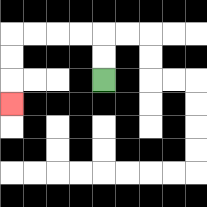{'start': '[4, 3]', 'end': '[0, 4]', 'path_directions': 'U,U,L,L,L,L,D,D,D', 'path_coordinates': '[[4, 3], [4, 2], [4, 1], [3, 1], [2, 1], [1, 1], [0, 1], [0, 2], [0, 3], [0, 4]]'}